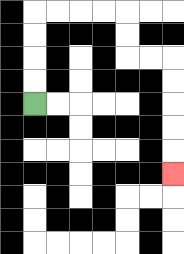{'start': '[1, 4]', 'end': '[7, 7]', 'path_directions': 'U,U,U,U,R,R,R,R,D,D,R,R,D,D,D,D,D', 'path_coordinates': '[[1, 4], [1, 3], [1, 2], [1, 1], [1, 0], [2, 0], [3, 0], [4, 0], [5, 0], [5, 1], [5, 2], [6, 2], [7, 2], [7, 3], [7, 4], [7, 5], [7, 6], [7, 7]]'}